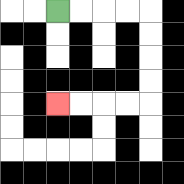{'start': '[2, 0]', 'end': '[2, 4]', 'path_directions': 'R,R,R,R,D,D,D,D,L,L,L,L', 'path_coordinates': '[[2, 0], [3, 0], [4, 0], [5, 0], [6, 0], [6, 1], [6, 2], [6, 3], [6, 4], [5, 4], [4, 4], [3, 4], [2, 4]]'}